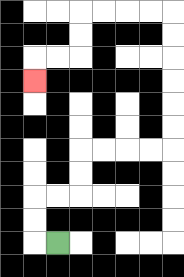{'start': '[2, 10]', 'end': '[1, 3]', 'path_directions': 'L,U,U,R,R,U,U,R,R,R,R,U,U,U,U,U,U,L,L,L,L,D,D,L,L,D', 'path_coordinates': '[[2, 10], [1, 10], [1, 9], [1, 8], [2, 8], [3, 8], [3, 7], [3, 6], [4, 6], [5, 6], [6, 6], [7, 6], [7, 5], [7, 4], [7, 3], [7, 2], [7, 1], [7, 0], [6, 0], [5, 0], [4, 0], [3, 0], [3, 1], [3, 2], [2, 2], [1, 2], [1, 3]]'}